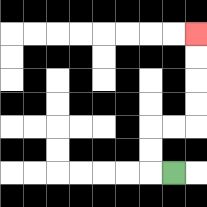{'start': '[7, 7]', 'end': '[8, 1]', 'path_directions': 'L,U,U,R,R,U,U,U,U', 'path_coordinates': '[[7, 7], [6, 7], [6, 6], [6, 5], [7, 5], [8, 5], [8, 4], [8, 3], [8, 2], [8, 1]]'}